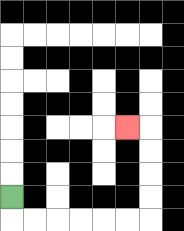{'start': '[0, 8]', 'end': '[5, 5]', 'path_directions': 'D,R,R,R,R,R,R,U,U,U,U,L', 'path_coordinates': '[[0, 8], [0, 9], [1, 9], [2, 9], [3, 9], [4, 9], [5, 9], [6, 9], [6, 8], [6, 7], [6, 6], [6, 5], [5, 5]]'}